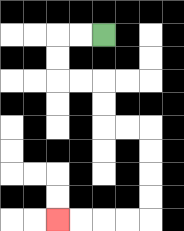{'start': '[4, 1]', 'end': '[2, 9]', 'path_directions': 'L,L,D,D,R,R,D,D,R,R,D,D,D,D,L,L,L,L', 'path_coordinates': '[[4, 1], [3, 1], [2, 1], [2, 2], [2, 3], [3, 3], [4, 3], [4, 4], [4, 5], [5, 5], [6, 5], [6, 6], [6, 7], [6, 8], [6, 9], [5, 9], [4, 9], [3, 9], [2, 9]]'}